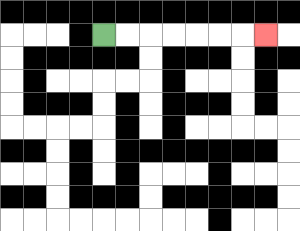{'start': '[4, 1]', 'end': '[11, 1]', 'path_directions': 'R,R,R,R,R,R,R', 'path_coordinates': '[[4, 1], [5, 1], [6, 1], [7, 1], [8, 1], [9, 1], [10, 1], [11, 1]]'}